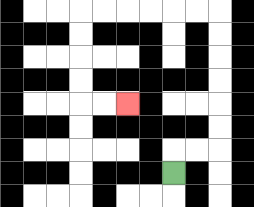{'start': '[7, 7]', 'end': '[5, 4]', 'path_directions': 'U,R,R,U,U,U,U,U,U,L,L,L,L,L,L,D,D,D,D,R,R', 'path_coordinates': '[[7, 7], [7, 6], [8, 6], [9, 6], [9, 5], [9, 4], [9, 3], [9, 2], [9, 1], [9, 0], [8, 0], [7, 0], [6, 0], [5, 0], [4, 0], [3, 0], [3, 1], [3, 2], [3, 3], [3, 4], [4, 4], [5, 4]]'}